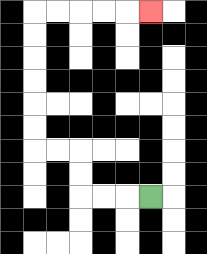{'start': '[6, 8]', 'end': '[6, 0]', 'path_directions': 'L,L,L,U,U,L,L,U,U,U,U,U,U,R,R,R,R,R', 'path_coordinates': '[[6, 8], [5, 8], [4, 8], [3, 8], [3, 7], [3, 6], [2, 6], [1, 6], [1, 5], [1, 4], [1, 3], [1, 2], [1, 1], [1, 0], [2, 0], [3, 0], [4, 0], [5, 0], [6, 0]]'}